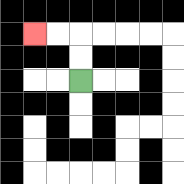{'start': '[3, 3]', 'end': '[1, 1]', 'path_directions': 'U,U,L,L', 'path_coordinates': '[[3, 3], [3, 2], [3, 1], [2, 1], [1, 1]]'}